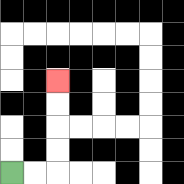{'start': '[0, 7]', 'end': '[2, 3]', 'path_directions': 'R,R,U,U,U,U', 'path_coordinates': '[[0, 7], [1, 7], [2, 7], [2, 6], [2, 5], [2, 4], [2, 3]]'}